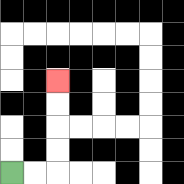{'start': '[0, 7]', 'end': '[2, 3]', 'path_directions': 'R,R,U,U,U,U', 'path_coordinates': '[[0, 7], [1, 7], [2, 7], [2, 6], [2, 5], [2, 4], [2, 3]]'}